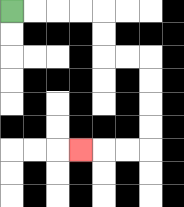{'start': '[0, 0]', 'end': '[3, 6]', 'path_directions': 'R,R,R,R,D,D,R,R,D,D,D,D,L,L,L', 'path_coordinates': '[[0, 0], [1, 0], [2, 0], [3, 0], [4, 0], [4, 1], [4, 2], [5, 2], [6, 2], [6, 3], [6, 4], [6, 5], [6, 6], [5, 6], [4, 6], [3, 6]]'}